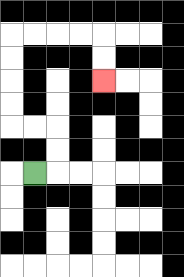{'start': '[1, 7]', 'end': '[4, 3]', 'path_directions': 'R,U,U,L,L,U,U,U,U,R,R,R,R,D,D', 'path_coordinates': '[[1, 7], [2, 7], [2, 6], [2, 5], [1, 5], [0, 5], [0, 4], [0, 3], [0, 2], [0, 1], [1, 1], [2, 1], [3, 1], [4, 1], [4, 2], [4, 3]]'}